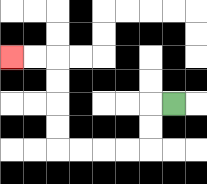{'start': '[7, 4]', 'end': '[0, 2]', 'path_directions': 'L,D,D,L,L,L,L,U,U,U,U,L,L', 'path_coordinates': '[[7, 4], [6, 4], [6, 5], [6, 6], [5, 6], [4, 6], [3, 6], [2, 6], [2, 5], [2, 4], [2, 3], [2, 2], [1, 2], [0, 2]]'}